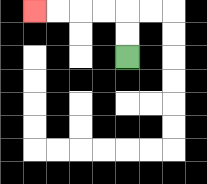{'start': '[5, 2]', 'end': '[1, 0]', 'path_directions': 'U,U,L,L,L,L', 'path_coordinates': '[[5, 2], [5, 1], [5, 0], [4, 0], [3, 0], [2, 0], [1, 0]]'}